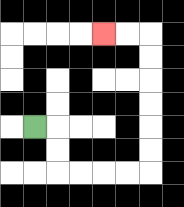{'start': '[1, 5]', 'end': '[4, 1]', 'path_directions': 'R,D,D,R,R,R,R,U,U,U,U,U,U,L,L', 'path_coordinates': '[[1, 5], [2, 5], [2, 6], [2, 7], [3, 7], [4, 7], [5, 7], [6, 7], [6, 6], [6, 5], [6, 4], [6, 3], [6, 2], [6, 1], [5, 1], [4, 1]]'}